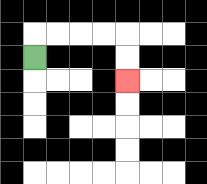{'start': '[1, 2]', 'end': '[5, 3]', 'path_directions': 'U,R,R,R,R,D,D', 'path_coordinates': '[[1, 2], [1, 1], [2, 1], [3, 1], [4, 1], [5, 1], [5, 2], [5, 3]]'}